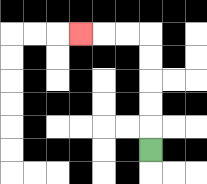{'start': '[6, 6]', 'end': '[3, 1]', 'path_directions': 'U,U,U,U,U,L,L,L', 'path_coordinates': '[[6, 6], [6, 5], [6, 4], [6, 3], [6, 2], [6, 1], [5, 1], [4, 1], [3, 1]]'}